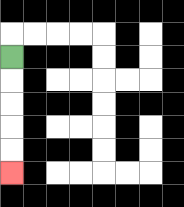{'start': '[0, 2]', 'end': '[0, 7]', 'path_directions': 'D,D,D,D,D', 'path_coordinates': '[[0, 2], [0, 3], [0, 4], [0, 5], [0, 6], [0, 7]]'}